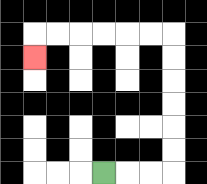{'start': '[4, 7]', 'end': '[1, 2]', 'path_directions': 'R,R,R,U,U,U,U,U,U,L,L,L,L,L,L,D', 'path_coordinates': '[[4, 7], [5, 7], [6, 7], [7, 7], [7, 6], [7, 5], [7, 4], [7, 3], [7, 2], [7, 1], [6, 1], [5, 1], [4, 1], [3, 1], [2, 1], [1, 1], [1, 2]]'}